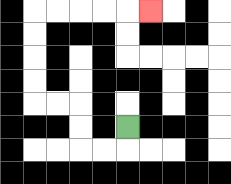{'start': '[5, 5]', 'end': '[6, 0]', 'path_directions': 'D,L,L,U,U,L,L,U,U,U,U,R,R,R,R,R', 'path_coordinates': '[[5, 5], [5, 6], [4, 6], [3, 6], [3, 5], [3, 4], [2, 4], [1, 4], [1, 3], [1, 2], [1, 1], [1, 0], [2, 0], [3, 0], [4, 0], [5, 0], [6, 0]]'}